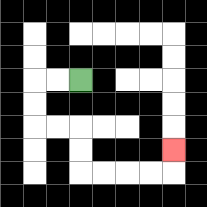{'start': '[3, 3]', 'end': '[7, 6]', 'path_directions': 'L,L,D,D,R,R,D,D,R,R,R,R,U', 'path_coordinates': '[[3, 3], [2, 3], [1, 3], [1, 4], [1, 5], [2, 5], [3, 5], [3, 6], [3, 7], [4, 7], [5, 7], [6, 7], [7, 7], [7, 6]]'}